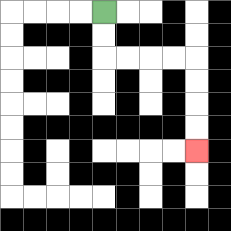{'start': '[4, 0]', 'end': '[8, 6]', 'path_directions': 'D,D,R,R,R,R,D,D,D,D', 'path_coordinates': '[[4, 0], [4, 1], [4, 2], [5, 2], [6, 2], [7, 2], [8, 2], [8, 3], [8, 4], [8, 5], [8, 6]]'}